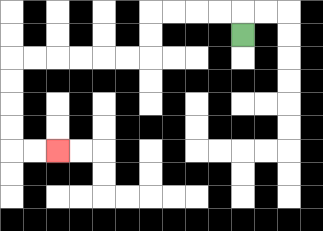{'start': '[10, 1]', 'end': '[2, 6]', 'path_directions': 'U,L,L,L,L,D,D,L,L,L,L,L,L,D,D,D,D,R,R', 'path_coordinates': '[[10, 1], [10, 0], [9, 0], [8, 0], [7, 0], [6, 0], [6, 1], [6, 2], [5, 2], [4, 2], [3, 2], [2, 2], [1, 2], [0, 2], [0, 3], [0, 4], [0, 5], [0, 6], [1, 6], [2, 6]]'}